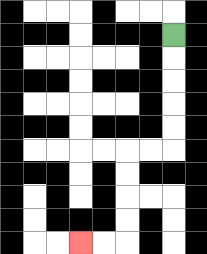{'start': '[7, 1]', 'end': '[3, 10]', 'path_directions': 'D,D,D,D,D,L,L,D,D,D,D,L,L', 'path_coordinates': '[[7, 1], [7, 2], [7, 3], [7, 4], [7, 5], [7, 6], [6, 6], [5, 6], [5, 7], [5, 8], [5, 9], [5, 10], [4, 10], [3, 10]]'}